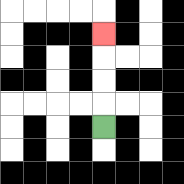{'start': '[4, 5]', 'end': '[4, 1]', 'path_directions': 'U,U,U,U', 'path_coordinates': '[[4, 5], [4, 4], [4, 3], [4, 2], [4, 1]]'}